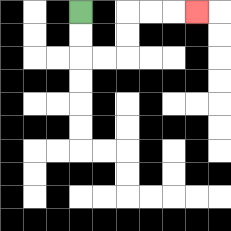{'start': '[3, 0]', 'end': '[8, 0]', 'path_directions': 'D,D,R,R,U,U,R,R,R', 'path_coordinates': '[[3, 0], [3, 1], [3, 2], [4, 2], [5, 2], [5, 1], [5, 0], [6, 0], [7, 0], [8, 0]]'}